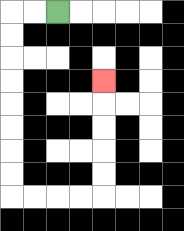{'start': '[2, 0]', 'end': '[4, 3]', 'path_directions': 'L,L,D,D,D,D,D,D,D,D,R,R,R,R,U,U,U,U,U', 'path_coordinates': '[[2, 0], [1, 0], [0, 0], [0, 1], [0, 2], [0, 3], [0, 4], [0, 5], [0, 6], [0, 7], [0, 8], [1, 8], [2, 8], [3, 8], [4, 8], [4, 7], [4, 6], [4, 5], [4, 4], [4, 3]]'}